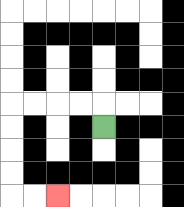{'start': '[4, 5]', 'end': '[2, 8]', 'path_directions': 'U,L,L,L,L,D,D,D,D,R,R', 'path_coordinates': '[[4, 5], [4, 4], [3, 4], [2, 4], [1, 4], [0, 4], [0, 5], [0, 6], [0, 7], [0, 8], [1, 8], [2, 8]]'}